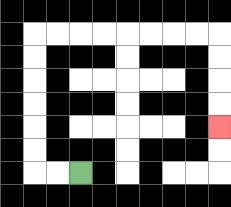{'start': '[3, 7]', 'end': '[9, 5]', 'path_directions': 'L,L,U,U,U,U,U,U,R,R,R,R,R,R,R,R,D,D,D,D', 'path_coordinates': '[[3, 7], [2, 7], [1, 7], [1, 6], [1, 5], [1, 4], [1, 3], [1, 2], [1, 1], [2, 1], [3, 1], [4, 1], [5, 1], [6, 1], [7, 1], [8, 1], [9, 1], [9, 2], [9, 3], [9, 4], [9, 5]]'}